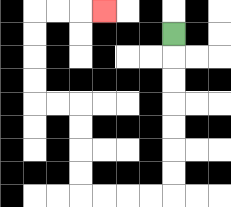{'start': '[7, 1]', 'end': '[4, 0]', 'path_directions': 'D,D,D,D,D,D,D,L,L,L,L,U,U,U,U,L,L,U,U,U,U,R,R,R', 'path_coordinates': '[[7, 1], [7, 2], [7, 3], [7, 4], [7, 5], [7, 6], [7, 7], [7, 8], [6, 8], [5, 8], [4, 8], [3, 8], [3, 7], [3, 6], [3, 5], [3, 4], [2, 4], [1, 4], [1, 3], [1, 2], [1, 1], [1, 0], [2, 0], [3, 0], [4, 0]]'}